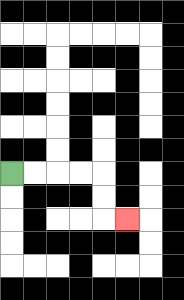{'start': '[0, 7]', 'end': '[5, 9]', 'path_directions': 'R,R,R,R,D,D,R', 'path_coordinates': '[[0, 7], [1, 7], [2, 7], [3, 7], [4, 7], [4, 8], [4, 9], [5, 9]]'}